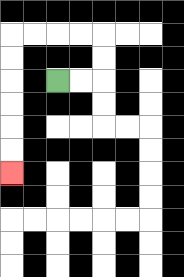{'start': '[2, 3]', 'end': '[0, 7]', 'path_directions': 'R,R,U,U,L,L,L,L,D,D,D,D,D,D', 'path_coordinates': '[[2, 3], [3, 3], [4, 3], [4, 2], [4, 1], [3, 1], [2, 1], [1, 1], [0, 1], [0, 2], [0, 3], [0, 4], [0, 5], [0, 6], [0, 7]]'}